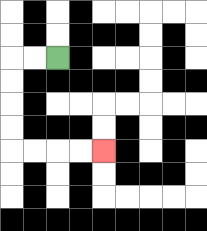{'start': '[2, 2]', 'end': '[4, 6]', 'path_directions': 'L,L,D,D,D,D,R,R,R,R', 'path_coordinates': '[[2, 2], [1, 2], [0, 2], [0, 3], [0, 4], [0, 5], [0, 6], [1, 6], [2, 6], [3, 6], [4, 6]]'}